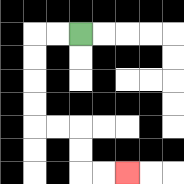{'start': '[3, 1]', 'end': '[5, 7]', 'path_directions': 'L,L,D,D,D,D,R,R,D,D,R,R', 'path_coordinates': '[[3, 1], [2, 1], [1, 1], [1, 2], [1, 3], [1, 4], [1, 5], [2, 5], [3, 5], [3, 6], [3, 7], [4, 7], [5, 7]]'}